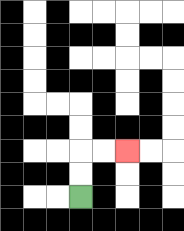{'start': '[3, 8]', 'end': '[5, 6]', 'path_directions': 'U,U,R,R', 'path_coordinates': '[[3, 8], [3, 7], [3, 6], [4, 6], [5, 6]]'}